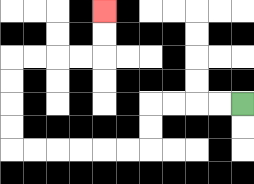{'start': '[10, 4]', 'end': '[4, 0]', 'path_directions': 'L,L,L,L,D,D,L,L,L,L,L,L,U,U,U,U,R,R,R,R,U,U', 'path_coordinates': '[[10, 4], [9, 4], [8, 4], [7, 4], [6, 4], [6, 5], [6, 6], [5, 6], [4, 6], [3, 6], [2, 6], [1, 6], [0, 6], [0, 5], [0, 4], [0, 3], [0, 2], [1, 2], [2, 2], [3, 2], [4, 2], [4, 1], [4, 0]]'}